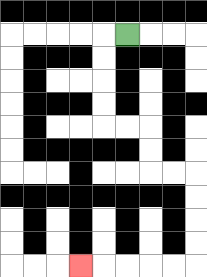{'start': '[5, 1]', 'end': '[3, 11]', 'path_directions': 'L,D,D,D,D,R,R,D,D,R,R,D,D,D,D,L,L,L,L,L', 'path_coordinates': '[[5, 1], [4, 1], [4, 2], [4, 3], [4, 4], [4, 5], [5, 5], [6, 5], [6, 6], [6, 7], [7, 7], [8, 7], [8, 8], [8, 9], [8, 10], [8, 11], [7, 11], [6, 11], [5, 11], [4, 11], [3, 11]]'}